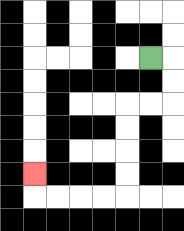{'start': '[6, 2]', 'end': '[1, 7]', 'path_directions': 'R,D,D,L,L,D,D,D,D,L,L,L,L,U', 'path_coordinates': '[[6, 2], [7, 2], [7, 3], [7, 4], [6, 4], [5, 4], [5, 5], [5, 6], [5, 7], [5, 8], [4, 8], [3, 8], [2, 8], [1, 8], [1, 7]]'}